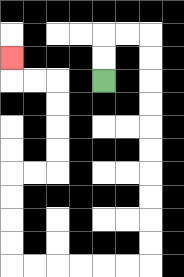{'start': '[4, 3]', 'end': '[0, 2]', 'path_directions': 'U,U,R,R,D,D,D,D,D,D,D,D,D,D,L,L,L,L,L,L,U,U,U,U,R,R,U,U,U,U,L,L,U', 'path_coordinates': '[[4, 3], [4, 2], [4, 1], [5, 1], [6, 1], [6, 2], [6, 3], [6, 4], [6, 5], [6, 6], [6, 7], [6, 8], [6, 9], [6, 10], [6, 11], [5, 11], [4, 11], [3, 11], [2, 11], [1, 11], [0, 11], [0, 10], [0, 9], [0, 8], [0, 7], [1, 7], [2, 7], [2, 6], [2, 5], [2, 4], [2, 3], [1, 3], [0, 3], [0, 2]]'}